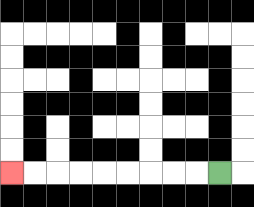{'start': '[9, 7]', 'end': '[0, 7]', 'path_directions': 'L,L,L,L,L,L,L,L,L', 'path_coordinates': '[[9, 7], [8, 7], [7, 7], [6, 7], [5, 7], [4, 7], [3, 7], [2, 7], [1, 7], [0, 7]]'}